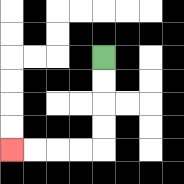{'start': '[4, 2]', 'end': '[0, 6]', 'path_directions': 'D,D,D,D,L,L,L,L', 'path_coordinates': '[[4, 2], [4, 3], [4, 4], [4, 5], [4, 6], [3, 6], [2, 6], [1, 6], [0, 6]]'}